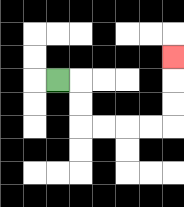{'start': '[2, 3]', 'end': '[7, 2]', 'path_directions': 'R,D,D,R,R,R,R,U,U,U', 'path_coordinates': '[[2, 3], [3, 3], [3, 4], [3, 5], [4, 5], [5, 5], [6, 5], [7, 5], [7, 4], [7, 3], [7, 2]]'}